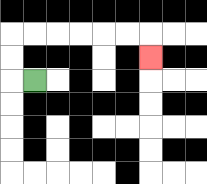{'start': '[1, 3]', 'end': '[6, 2]', 'path_directions': 'L,U,U,R,R,R,R,R,R,D', 'path_coordinates': '[[1, 3], [0, 3], [0, 2], [0, 1], [1, 1], [2, 1], [3, 1], [4, 1], [5, 1], [6, 1], [6, 2]]'}